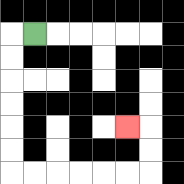{'start': '[1, 1]', 'end': '[5, 5]', 'path_directions': 'L,D,D,D,D,D,D,R,R,R,R,R,R,U,U,L', 'path_coordinates': '[[1, 1], [0, 1], [0, 2], [0, 3], [0, 4], [0, 5], [0, 6], [0, 7], [1, 7], [2, 7], [3, 7], [4, 7], [5, 7], [6, 7], [6, 6], [6, 5], [5, 5]]'}